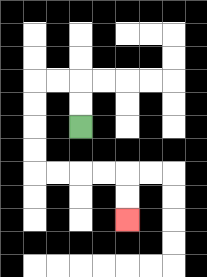{'start': '[3, 5]', 'end': '[5, 9]', 'path_directions': 'U,U,L,L,D,D,D,D,R,R,R,R,D,D', 'path_coordinates': '[[3, 5], [3, 4], [3, 3], [2, 3], [1, 3], [1, 4], [1, 5], [1, 6], [1, 7], [2, 7], [3, 7], [4, 7], [5, 7], [5, 8], [5, 9]]'}